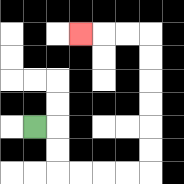{'start': '[1, 5]', 'end': '[3, 1]', 'path_directions': 'R,D,D,R,R,R,R,U,U,U,U,U,U,L,L,L', 'path_coordinates': '[[1, 5], [2, 5], [2, 6], [2, 7], [3, 7], [4, 7], [5, 7], [6, 7], [6, 6], [6, 5], [6, 4], [6, 3], [6, 2], [6, 1], [5, 1], [4, 1], [3, 1]]'}